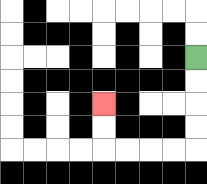{'start': '[8, 2]', 'end': '[4, 4]', 'path_directions': 'D,D,D,D,L,L,L,L,U,U', 'path_coordinates': '[[8, 2], [8, 3], [8, 4], [8, 5], [8, 6], [7, 6], [6, 6], [5, 6], [4, 6], [4, 5], [4, 4]]'}